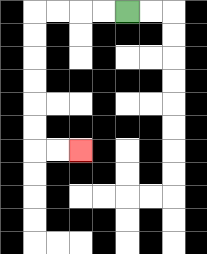{'start': '[5, 0]', 'end': '[3, 6]', 'path_directions': 'L,L,L,L,D,D,D,D,D,D,R,R', 'path_coordinates': '[[5, 0], [4, 0], [3, 0], [2, 0], [1, 0], [1, 1], [1, 2], [1, 3], [1, 4], [1, 5], [1, 6], [2, 6], [3, 6]]'}